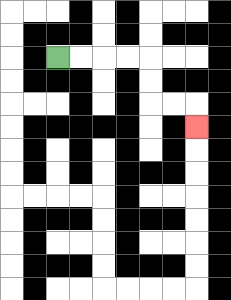{'start': '[2, 2]', 'end': '[8, 5]', 'path_directions': 'R,R,R,R,D,D,R,R,D', 'path_coordinates': '[[2, 2], [3, 2], [4, 2], [5, 2], [6, 2], [6, 3], [6, 4], [7, 4], [8, 4], [8, 5]]'}